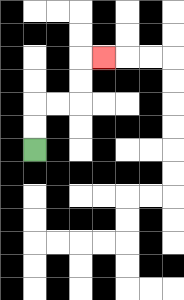{'start': '[1, 6]', 'end': '[4, 2]', 'path_directions': 'U,U,R,R,U,U,R', 'path_coordinates': '[[1, 6], [1, 5], [1, 4], [2, 4], [3, 4], [3, 3], [3, 2], [4, 2]]'}